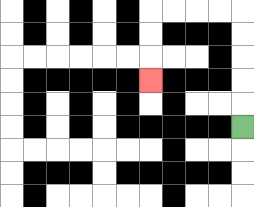{'start': '[10, 5]', 'end': '[6, 3]', 'path_directions': 'U,U,U,U,U,L,L,L,L,D,D,D', 'path_coordinates': '[[10, 5], [10, 4], [10, 3], [10, 2], [10, 1], [10, 0], [9, 0], [8, 0], [7, 0], [6, 0], [6, 1], [6, 2], [6, 3]]'}